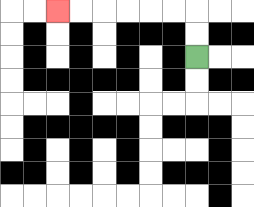{'start': '[8, 2]', 'end': '[2, 0]', 'path_directions': 'U,U,L,L,L,L,L,L', 'path_coordinates': '[[8, 2], [8, 1], [8, 0], [7, 0], [6, 0], [5, 0], [4, 0], [3, 0], [2, 0]]'}